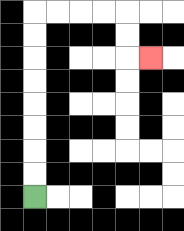{'start': '[1, 8]', 'end': '[6, 2]', 'path_directions': 'U,U,U,U,U,U,U,U,R,R,R,R,D,D,R', 'path_coordinates': '[[1, 8], [1, 7], [1, 6], [1, 5], [1, 4], [1, 3], [1, 2], [1, 1], [1, 0], [2, 0], [3, 0], [4, 0], [5, 0], [5, 1], [5, 2], [6, 2]]'}